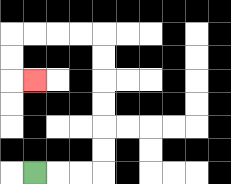{'start': '[1, 7]', 'end': '[1, 3]', 'path_directions': 'R,R,R,U,U,U,U,U,U,L,L,L,L,D,D,R', 'path_coordinates': '[[1, 7], [2, 7], [3, 7], [4, 7], [4, 6], [4, 5], [4, 4], [4, 3], [4, 2], [4, 1], [3, 1], [2, 1], [1, 1], [0, 1], [0, 2], [0, 3], [1, 3]]'}